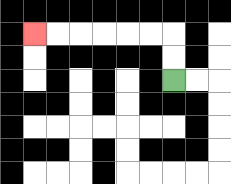{'start': '[7, 3]', 'end': '[1, 1]', 'path_directions': 'U,U,L,L,L,L,L,L', 'path_coordinates': '[[7, 3], [7, 2], [7, 1], [6, 1], [5, 1], [4, 1], [3, 1], [2, 1], [1, 1]]'}